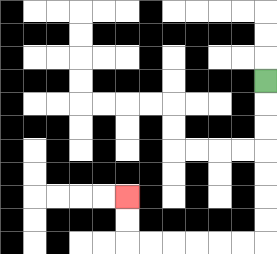{'start': '[11, 3]', 'end': '[5, 8]', 'path_directions': 'D,D,D,D,D,D,D,L,L,L,L,L,L,U,U', 'path_coordinates': '[[11, 3], [11, 4], [11, 5], [11, 6], [11, 7], [11, 8], [11, 9], [11, 10], [10, 10], [9, 10], [8, 10], [7, 10], [6, 10], [5, 10], [5, 9], [5, 8]]'}